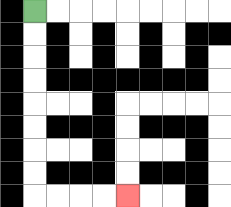{'start': '[1, 0]', 'end': '[5, 8]', 'path_directions': 'D,D,D,D,D,D,D,D,R,R,R,R', 'path_coordinates': '[[1, 0], [1, 1], [1, 2], [1, 3], [1, 4], [1, 5], [1, 6], [1, 7], [1, 8], [2, 8], [3, 8], [4, 8], [5, 8]]'}